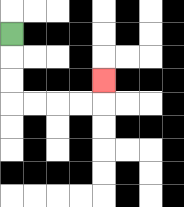{'start': '[0, 1]', 'end': '[4, 3]', 'path_directions': 'D,D,D,R,R,R,R,U', 'path_coordinates': '[[0, 1], [0, 2], [0, 3], [0, 4], [1, 4], [2, 4], [3, 4], [4, 4], [4, 3]]'}